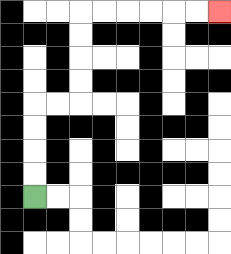{'start': '[1, 8]', 'end': '[9, 0]', 'path_directions': 'U,U,U,U,R,R,U,U,U,U,R,R,R,R,R,R', 'path_coordinates': '[[1, 8], [1, 7], [1, 6], [1, 5], [1, 4], [2, 4], [3, 4], [3, 3], [3, 2], [3, 1], [3, 0], [4, 0], [5, 0], [6, 0], [7, 0], [8, 0], [9, 0]]'}